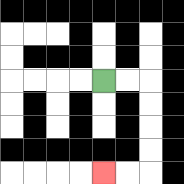{'start': '[4, 3]', 'end': '[4, 7]', 'path_directions': 'R,R,D,D,D,D,L,L', 'path_coordinates': '[[4, 3], [5, 3], [6, 3], [6, 4], [6, 5], [6, 6], [6, 7], [5, 7], [4, 7]]'}